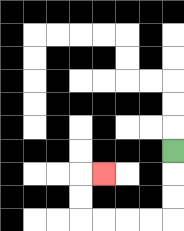{'start': '[7, 6]', 'end': '[4, 7]', 'path_directions': 'D,D,D,L,L,L,L,U,U,R', 'path_coordinates': '[[7, 6], [7, 7], [7, 8], [7, 9], [6, 9], [5, 9], [4, 9], [3, 9], [3, 8], [3, 7], [4, 7]]'}